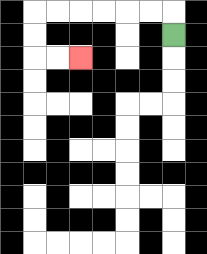{'start': '[7, 1]', 'end': '[3, 2]', 'path_directions': 'U,L,L,L,L,L,L,D,D,R,R', 'path_coordinates': '[[7, 1], [7, 0], [6, 0], [5, 0], [4, 0], [3, 0], [2, 0], [1, 0], [1, 1], [1, 2], [2, 2], [3, 2]]'}